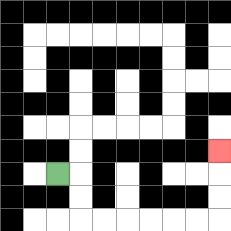{'start': '[2, 7]', 'end': '[9, 6]', 'path_directions': 'R,D,D,R,R,R,R,R,R,U,U,U', 'path_coordinates': '[[2, 7], [3, 7], [3, 8], [3, 9], [4, 9], [5, 9], [6, 9], [7, 9], [8, 9], [9, 9], [9, 8], [9, 7], [9, 6]]'}